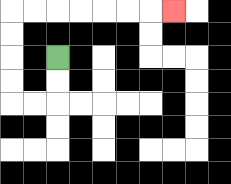{'start': '[2, 2]', 'end': '[7, 0]', 'path_directions': 'D,D,L,L,U,U,U,U,R,R,R,R,R,R,R', 'path_coordinates': '[[2, 2], [2, 3], [2, 4], [1, 4], [0, 4], [0, 3], [0, 2], [0, 1], [0, 0], [1, 0], [2, 0], [3, 0], [4, 0], [5, 0], [6, 0], [7, 0]]'}